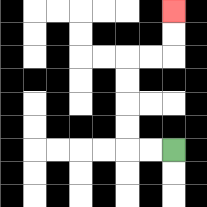{'start': '[7, 6]', 'end': '[7, 0]', 'path_directions': 'L,L,U,U,U,U,R,R,U,U', 'path_coordinates': '[[7, 6], [6, 6], [5, 6], [5, 5], [5, 4], [5, 3], [5, 2], [6, 2], [7, 2], [7, 1], [7, 0]]'}